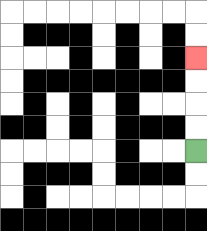{'start': '[8, 6]', 'end': '[8, 2]', 'path_directions': 'U,U,U,U', 'path_coordinates': '[[8, 6], [8, 5], [8, 4], [8, 3], [8, 2]]'}